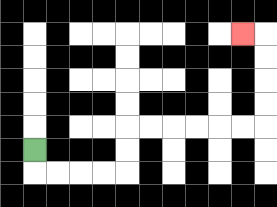{'start': '[1, 6]', 'end': '[10, 1]', 'path_directions': 'D,R,R,R,R,U,U,R,R,R,R,R,R,U,U,U,U,L', 'path_coordinates': '[[1, 6], [1, 7], [2, 7], [3, 7], [4, 7], [5, 7], [5, 6], [5, 5], [6, 5], [7, 5], [8, 5], [9, 5], [10, 5], [11, 5], [11, 4], [11, 3], [11, 2], [11, 1], [10, 1]]'}